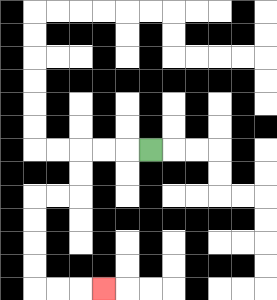{'start': '[6, 6]', 'end': '[4, 12]', 'path_directions': 'L,L,L,D,D,L,L,D,D,D,D,R,R,R', 'path_coordinates': '[[6, 6], [5, 6], [4, 6], [3, 6], [3, 7], [3, 8], [2, 8], [1, 8], [1, 9], [1, 10], [1, 11], [1, 12], [2, 12], [3, 12], [4, 12]]'}